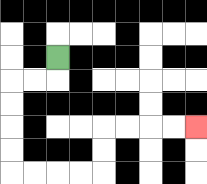{'start': '[2, 2]', 'end': '[8, 5]', 'path_directions': 'D,L,L,D,D,D,D,R,R,R,R,U,U,R,R,R,R', 'path_coordinates': '[[2, 2], [2, 3], [1, 3], [0, 3], [0, 4], [0, 5], [0, 6], [0, 7], [1, 7], [2, 7], [3, 7], [4, 7], [4, 6], [4, 5], [5, 5], [6, 5], [7, 5], [8, 5]]'}